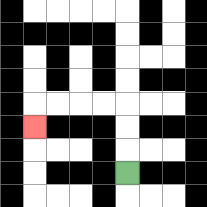{'start': '[5, 7]', 'end': '[1, 5]', 'path_directions': 'U,U,U,L,L,L,L,D', 'path_coordinates': '[[5, 7], [5, 6], [5, 5], [5, 4], [4, 4], [3, 4], [2, 4], [1, 4], [1, 5]]'}